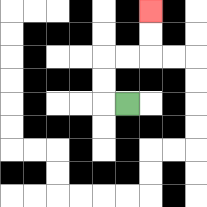{'start': '[5, 4]', 'end': '[6, 0]', 'path_directions': 'L,U,U,R,R,U,U', 'path_coordinates': '[[5, 4], [4, 4], [4, 3], [4, 2], [5, 2], [6, 2], [6, 1], [6, 0]]'}